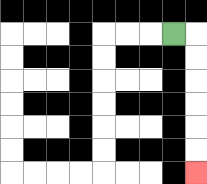{'start': '[7, 1]', 'end': '[8, 7]', 'path_directions': 'R,D,D,D,D,D,D', 'path_coordinates': '[[7, 1], [8, 1], [8, 2], [8, 3], [8, 4], [8, 5], [8, 6], [8, 7]]'}